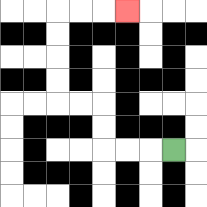{'start': '[7, 6]', 'end': '[5, 0]', 'path_directions': 'L,L,L,U,U,L,L,U,U,U,U,R,R,R', 'path_coordinates': '[[7, 6], [6, 6], [5, 6], [4, 6], [4, 5], [4, 4], [3, 4], [2, 4], [2, 3], [2, 2], [2, 1], [2, 0], [3, 0], [4, 0], [5, 0]]'}